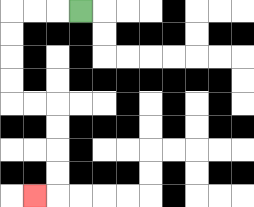{'start': '[3, 0]', 'end': '[1, 8]', 'path_directions': 'L,L,L,D,D,D,D,R,R,D,D,D,D,L', 'path_coordinates': '[[3, 0], [2, 0], [1, 0], [0, 0], [0, 1], [0, 2], [0, 3], [0, 4], [1, 4], [2, 4], [2, 5], [2, 6], [2, 7], [2, 8], [1, 8]]'}